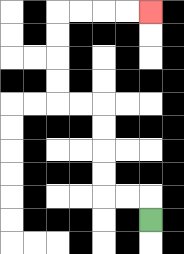{'start': '[6, 9]', 'end': '[6, 0]', 'path_directions': 'U,L,L,U,U,U,U,L,L,U,U,U,U,R,R,R,R', 'path_coordinates': '[[6, 9], [6, 8], [5, 8], [4, 8], [4, 7], [4, 6], [4, 5], [4, 4], [3, 4], [2, 4], [2, 3], [2, 2], [2, 1], [2, 0], [3, 0], [4, 0], [5, 0], [6, 0]]'}